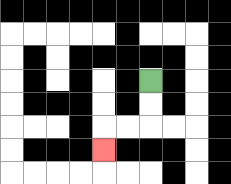{'start': '[6, 3]', 'end': '[4, 6]', 'path_directions': 'D,D,L,L,D', 'path_coordinates': '[[6, 3], [6, 4], [6, 5], [5, 5], [4, 5], [4, 6]]'}